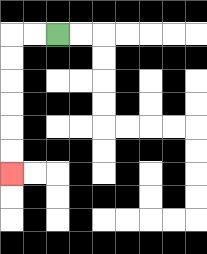{'start': '[2, 1]', 'end': '[0, 7]', 'path_directions': 'L,L,D,D,D,D,D,D', 'path_coordinates': '[[2, 1], [1, 1], [0, 1], [0, 2], [0, 3], [0, 4], [0, 5], [0, 6], [0, 7]]'}